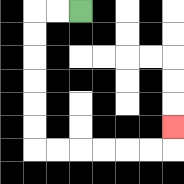{'start': '[3, 0]', 'end': '[7, 5]', 'path_directions': 'L,L,D,D,D,D,D,D,R,R,R,R,R,R,U', 'path_coordinates': '[[3, 0], [2, 0], [1, 0], [1, 1], [1, 2], [1, 3], [1, 4], [1, 5], [1, 6], [2, 6], [3, 6], [4, 6], [5, 6], [6, 6], [7, 6], [7, 5]]'}